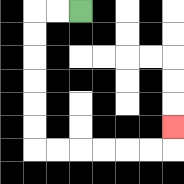{'start': '[3, 0]', 'end': '[7, 5]', 'path_directions': 'L,L,D,D,D,D,D,D,R,R,R,R,R,R,U', 'path_coordinates': '[[3, 0], [2, 0], [1, 0], [1, 1], [1, 2], [1, 3], [1, 4], [1, 5], [1, 6], [2, 6], [3, 6], [4, 6], [5, 6], [6, 6], [7, 6], [7, 5]]'}